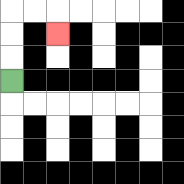{'start': '[0, 3]', 'end': '[2, 1]', 'path_directions': 'U,U,U,R,R,D', 'path_coordinates': '[[0, 3], [0, 2], [0, 1], [0, 0], [1, 0], [2, 0], [2, 1]]'}